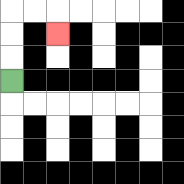{'start': '[0, 3]', 'end': '[2, 1]', 'path_directions': 'U,U,U,R,R,D', 'path_coordinates': '[[0, 3], [0, 2], [0, 1], [0, 0], [1, 0], [2, 0], [2, 1]]'}